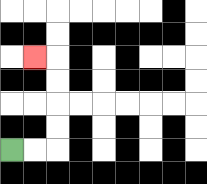{'start': '[0, 6]', 'end': '[1, 2]', 'path_directions': 'R,R,U,U,U,U,L', 'path_coordinates': '[[0, 6], [1, 6], [2, 6], [2, 5], [2, 4], [2, 3], [2, 2], [1, 2]]'}